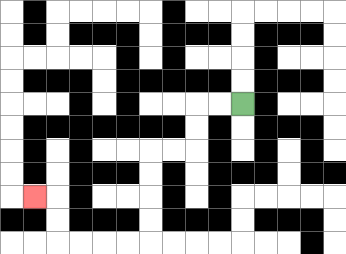{'start': '[10, 4]', 'end': '[1, 8]', 'path_directions': 'L,L,D,D,L,L,D,D,D,D,L,L,L,L,U,U,L', 'path_coordinates': '[[10, 4], [9, 4], [8, 4], [8, 5], [8, 6], [7, 6], [6, 6], [6, 7], [6, 8], [6, 9], [6, 10], [5, 10], [4, 10], [3, 10], [2, 10], [2, 9], [2, 8], [1, 8]]'}